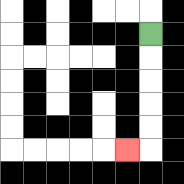{'start': '[6, 1]', 'end': '[5, 6]', 'path_directions': 'D,D,D,D,D,L', 'path_coordinates': '[[6, 1], [6, 2], [6, 3], [6, 4], [6, 5], [6, 6], [5, 6]]'}